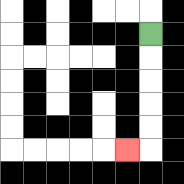{'start': '[6, 1]', 'end': '[5, 6]', 'path_directions': 'D,D,D,D,D,L', 'path_coordinates': '[[6, 1], [6, 2], [6, 3], [6, 4], [6, 5], [6, 6], [5, 6]]'}